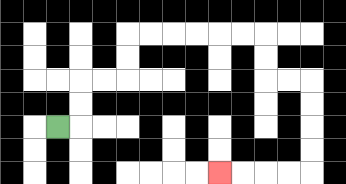{'start': '[2, 5]', 'end': '[9, 7]', 'path_directions': 'R,U,U,R,R,U,U,R,R,R,R,R,R,D,D,R,R,D,D,D,D,L,L,L,L', 'path_coordinates': '[[2, 5], [3, 5], [3, 4], [3, 3], [4, 3], [5, 3], [5, 2], [5, 1], [6, 1], [7, 1], [8, 1], [9, 1], [10, 1], [11, 1], [11, 2], [11, 3], [12, 3], [13, 3], [13, 4], [13, 5], [13, 6], [13, 7], [12, 7], [11, 7], [10, 7], [9, 7]]'}